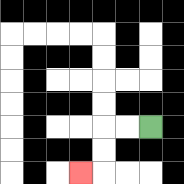{'start': '[6, 5]', 'end': '[3, 7]', 'path_directions': 'L,L,D,D,L', 'path_coordinates': '[[6, 5], [5, 5], [4, 5], [4, 6], [4, 7], [3, 7]]'}